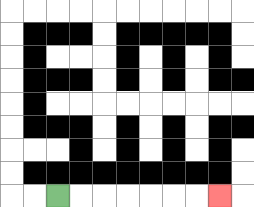{'start': '[2, 8]', 'end': '[9, 8]', 'path_directions': 'R,R,R,R,R,R,R', 'path_coordinates': '[[2, 8], [3, 8], [4, 8], [5, 8], [6, 8], [7, 8], [8, 8], [9, 8]]'}